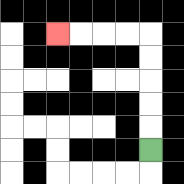{'start': '[6, 6]', 'end': '[2, 1]', 'path_directions': 'U,U,U,U,U,L,L,L,L', 'path_coordinates': '[[6, 6], [6, 5], [6, 4], [6, 3], [6, 2], [6, 1], [5, 1], [4, 1], [3, 1], [2, 1]]'}